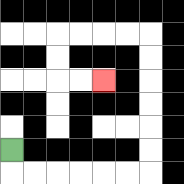{'start': '[0, 6]', 'end': '[4, 3]', 'path_directions': 'D,R,R,R,R,R,R,U,U,U,U,U,U,L,L,L,L,D,D,R,R', 'path_coordinates': '[[0, 6], [0, 7], [1, 7], [2, 7], [3, 7], [4, 7], [5, 7], [6, 7], [6, 6], [6, 5], [6, 4], [6, 3], [6, 2], [6, 1], [5, 1], [4, 1], [3, 1], [2, 1], [2, 2], [2, 3], [3, 3], [4, 3]]'}